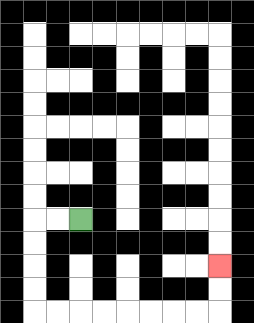{'start': '[3, 9]', 'end': '[9, 11]', 'path_directions': 'L,L,D,D,D,D,R,R,R,R,R,R,R,R,U,U', 'path_coordinates': '[[3, 9], [2, 9], [1, 9], [1, 10], [1, 11], [1, 12], [1, 13], [2, 13], [3, 13], [4, 13], [5, 13], [6, 13], [7, 13], [8, 13], [9, 13], [9, 12], [9, 11]]'}